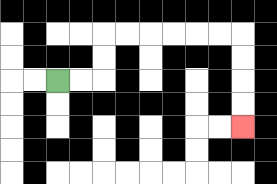{'start': '[2, 3]', 'end': '[10, 5]', 'path_directions': 'R,R,U,U,R,R,R,R,R,R,D,D,D,D', 'path_coordinates': '[[2, 3], [3, 3], [4, 3], [4, 2], [4, 1], [5, 1], [6, 1], [7, 1], [8, 1], [9, 1], [10, 1], [10, 2], [10, 3], [10, 4], [10, 5]]'}